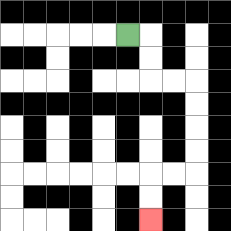{'start': '[5, 1]', 'end': '[6, 9]', 'path_directions': 'R,D,D,R,R,D,D,D,D,L,L,D,D', 'path_coordinates': '[[5, 1], [6, 1], [6, 2], [6, 3], [7, 3], [8, 3], [8, 4], [8, 5], [8, 6], [8, 7], [7, 7], [6, 7], [6, 8], [6, 9]]'}